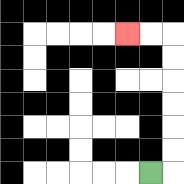{'start': '[6, 7]', 'end': '[5, 1]', 'path_directions': 'R,U,U,U,U,U,U,L,L', 'path_coordinates': '[[6, 7], [7, 7], [7, 6], [7, 5], [7, 4], [7, 3], [7, 2], [7, 1], [6, 1], [5, 1]]'}